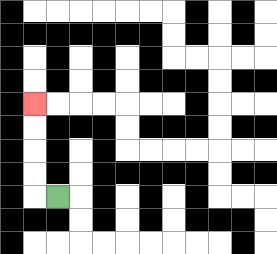{'start': '[2, 8]', 'end': '[1, 4]', 'path_directions': 'L,U,U,U,U', 'path_coordinates': '[[2, 8], [1, 8], [1, 7], [1, 6], [1, 5], [1, 4]]'}